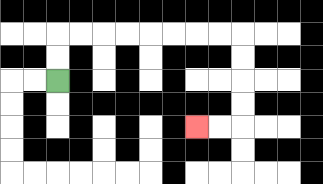{'start': '[2, 3]', 'end': '[8, 5]', 'path_directions': 'U,U,R,R,R,R,R,R,R,R,D,D,D,D,L,L', 'path_coordinates': '[[2, 3], [2, 2], [2, 1], [3, 1], [4, 1], [5, 1], [6, 1], [7, 1], [8, 1], [9, 1], [10, 1], [10, 2], [10, 3], [10, 4], [10, 5], [9, 5], [8, 5]]'}